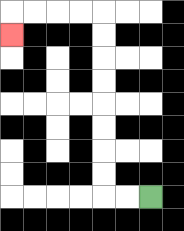{'start': '[6, 8]', 'end': '[0, 1]', 'path_directions': 'L,L,U,U,U,U,U,U,U,U,L,L,L,L,D', 'path_coordinates': '[[6, 8], [5, 8], [4, 8], [4, 7], [4, 6], [4, 5], [4, 4], [4, 3], [4, 2], [4, 1], [4, 0], [3, 0], [2, 0], [1, 0], [0, 0], [0, 1]]'}